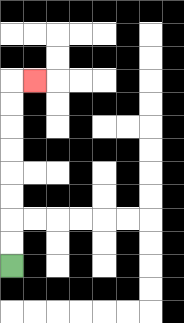{'start': '[0, 11]', 'end': '[1, 3]', 'path_directions': 'U,U,U,U,U,U,U,U,R', 'path_coordinates': '[[0, 11], [0, 10], [0, 9], [0, 8], [0, 7], [0, 6], [0, 5], [0, 4], [0, 3], [1, 3]]'}